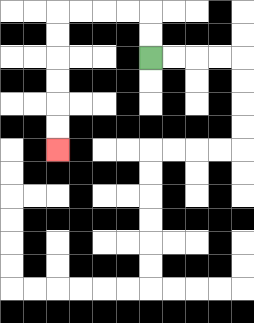{'start': '[6, 2]', 'end': '[2, 6]', 'path_directions': 'U,U,L,L,L,L,D,D,D,D,D,D', 'path_coordinates': '[[6, 2], [6, 1], [6, 0], [5, 0], [4, 0], [3, 0], [2, 0], [2, 1], [2, 2], [2, 3], [2, 4], [2, 5], [2, 6]]'}